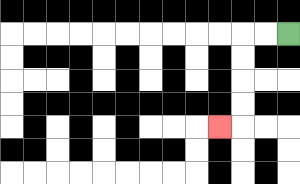{'start': '[12, 1]', 'end': '[9, 5]', 'path_directions': 'L,L,D,D,D,D,L', 'path_coordinates': '[[12, 1], [11, 1], [10, 1], [10, 2], [10, 3], [10, 4], [10, 5], [9, 5]]'}